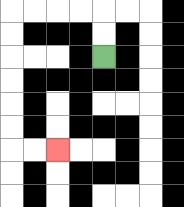{'start': '[4, 2]', 'end': '[2, 6]', 'path_directions': 'U,U,L,L,L,L,D,D,D,D,D,D,R,R', 'path_coordinates': '[[4, 2], [4, 1], [4, 0], [3, 0], [2, 0], [1, 0], [0, 0], [0, 1], [0, 2], [0, 3], [0, 4], [0, 5], [0, 6], [1, 6], [2, 6]]'}